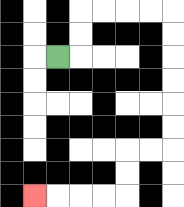{'start': '[2, 2]', 'end': '[1, 8]', 'path_directions': 'R,U,U,R,R,R,R,D,D,D,D,D,D,L,L,D,D,L,L,L,L', 'path_coordinates': '[[2, 2], [3, 2], [3, 1], [3, 0], [4, 0], [5, 0], [6, 0], [7, 0], [7, 1], [7, 2], [7, 3], [7, 4], [7, 5], [7, 6], [6, 6], [5, 6], [5, 7], [5, 8], [4, 8], [3, 8], [2, 8], [1, 8]]'}